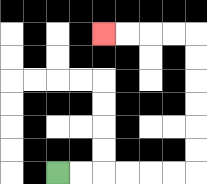{'start': '[2, 7]', 'end': '[4, 1]', 'path_directions': 'R,R,R,R,R,R,U,U,U,U,U,U,L,L,L,L', 'path_coordinates': '[[2, 7], [3, 7], [4, 7], [5, 7], [6, 7], [7, 7], [8, 7], [8, 6], [8, 5], [8, 4], [8, 3], [8, 2], [8, 1], [7, 1], [6, 1], [5, 1], [4, 1]]'}